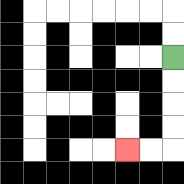{'start': '[7, 2]', 'end': '[5, 6]', 'path_directions': 'D,D,D,D,L,L', 'path_coordinates': '[[7, 2], [7, 3], [7, 4], [7, 5], [7, 6], [6, 6], [5, 6]]'}